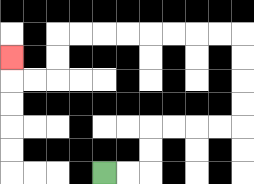{'start': '[4, 7]', 'end': '[0, 2]', 'path_directions': 'R,R,U,U,R,R,R,R,U,U,U,U,L,L,L,L,L,L,L,L,D,D,L,L,U', 'path_coordinates': '[[4, 7], [5, 7], [6, 7], [6, 6], [6, 5], [7, 5], [8, 5], [9, 5], [10, 5], [10, 4], [10, 3], [10, 2], [10, 1], [9, 1], [8, 1], [7, 1], [6, 1], [5, 1], [4, 1], [3, 1], [2, 1], [2, 2], [2, 3], [1, 3], [0, 3], [0, 2]]'}